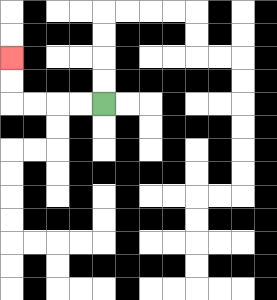{'start': '[4, 4]', 'end': '[0, 2]', 'path_directions': 'L,L,L,L,U,U', 'path_coordinates': '[[4, 4], [3, 4], [2, 4], [1, 4], [0, 4], [0, 3], [0, 2]]'}